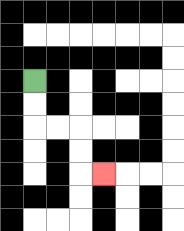{'start': '[1, 3]', 'end': '[4, 7]', 'path_directions': 'D,D,R,R,D,D,R', 'path_coordinates': '[[1, 3], [1, 4], [1, 5], [2, 5], [3, 5], [3, 6], [3, 7], [4, 7]]'}